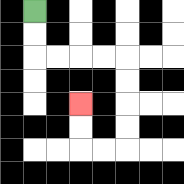{'start': '[1, 0]', 'end': '[3, 4]', 'path_directions': 'D,D,R,R,R,R,D,D,D,D,L,L,U,U', 'path_coordinates': '[[1, 0], [1, 1], [1, 2], [2, 2], [3, 2], [4, 2], [5, 2], [5, 3], [5, 4], [5, 5], [5, 6], [4, 6], [3, 6], [3, 5], [3, 4]]'}